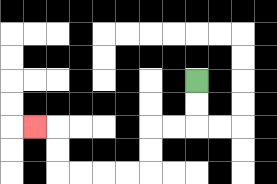{'start': '[8, 3]', 'end': '[1, 5]', 'path_directions': 'D,D,L,L,D,D,L,L,L,L,U,U,L', 'path_coordinates': '[[8, 3], [8, 4], [8, 5], [7, 5], [6, 5], [6, 6], [6, 7], [5, 7], [4, 7], [3, 7], [2, 7], [2, 6], [2, 5], [1, 5]]'}